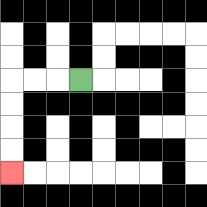{'start': '[3, 3]', 'end': '[0, 7]', 'path_directions': 'L,L,L,D,D,D,D', 'path_coordinates': '[[3, 3], [2, 3], [1, 3], [0, 3], [0, 4], [0, 5], [0, 6], [0, 7]]'}